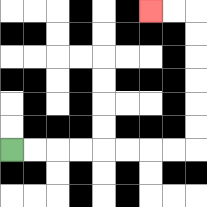{'start': '[0, 6]', 'end': '[6, 0]', 'path_directions': 'R,R,R,R,R,R,R,R,U,U,U,U,U,U,L,L', 'path_coordinates': '[[0, 6], [1, 6], [2, 6], [3, 6], [4, 6], [5, 6], [6, 6], [7, 6], [8, 6], [8, 5], [8, 4], [8, 3], [8, 2], [8, 1], [8, 0], [7, 0], [6, 0]]'}